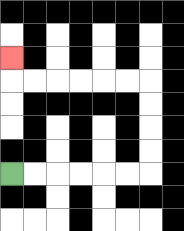{'start': '[0, 7]', 'end': '[0, 2]', 'path_directions': 'R,R,R,R,R,R,U,U,U,U,L,L,L,L,L,L,U', 'path_coordinates': '[[0, 7], [1, 7], [2, 7], [3, 7], [4, 7], [5, 7], [6, 7], [6, 6], [6, 5], [6, 4], [6, 3], [5, 3], [4, 3], [3, 3], [2, 3], [1, 3], [0, 3], [0, 2]]'}